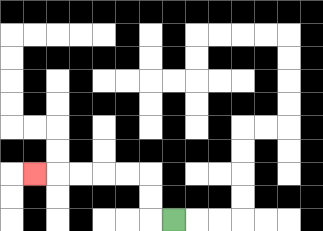{'start': '[7, 9]', 'end': '[1, 7]', 'path_directions': 'L,U,U,L,L,L,L,L', 'path_coordinates': '[[7, 9], [6, 9], [6, 8], [6, 7], [5, 7], [4, 7], [3, 7], [2, 7], [1, 7]]'}